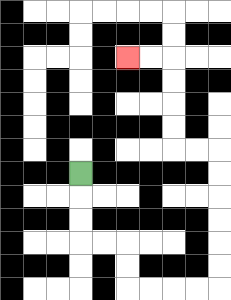{'start': '[3, 7]', 'end': '[5, 2]', 'path_directions': 'D,D,D,R,R,D,D,R,R,R,R,U,U,U,U,U,U,L,L,U,U,U,U,L,L', 'path_coordinates': '[[3, 7], [3, 8], [3, 9], [3, 10], [4, 10], [5, 10], [5, 11], [5, 12], [6, 12], [7, 12], [8, 12], [9, 12], [9, 11], [9, 10], [9, 9], [9, 8], [9, 7], [9, 6], [8, 6], [7, 6], [7, 5], [7, 4], [7, 3], [7, 2], [6, 2], [5, 2]]'}